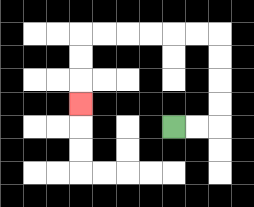{'start': '[7, 5]', 'end': '[3, 4]', 'path_directions': 'R,R,U,U,U,U,L,L,L,L,L,L,D,D,D', 'path_coordinates': '[[7, 5], [8, 5], [9, 5], [9, 4], [9, 3], [9, 2], [9, 1], [8, 1], [7, 1], [6, 1], [5, 1], [4, 1], [3, 1], [3, 2], [3, 3], [3, 4]]'}